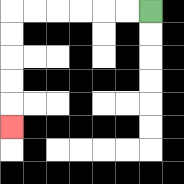{'start': '[6, 0]', 'end': '[0, 5]', 'path_directions': 'L,L,L,L,L,L,D,D,D,D,D', 'path_coordinates': '[[6, 0], [5, 0], [4, 0], [3, 0], [2, 0], [1, 0], [0, 0], [0, 1], [0, 2], [0, 3], [0, 4], [0, 5]]'}